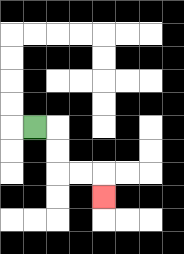{'start': '[1, 5]', 'end': '[4, 8]', 'path_directions': 'R,D,D,R,R,D', 'path_coordinates': '[[1, 5], [2, 5], [2, 6], [2, 7], [3, 7], [4, 7], [4, 8]]'}